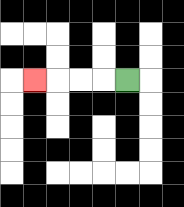{'start': '[5, 3]', 'end': '[1, 3]', 'path_directions': 'L,L,L,L', 'path_coordinates': '[[5, 3], [4, 3], [3, 3], [2, 3], [1, 3]]'}